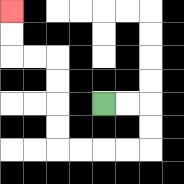{'start': '[4, 4]', 'end': '[0, 0]', 'path_directions': 'R,R,D,D,L,L,L,L,U,U,U,U,L,L,U,U', 'path_coordinates': '[[4, 4], [5, 4], [6, 4], [6, 5], [6, 6], [5, 6], [4, 6], [3, 6], [2, 6], [2, 5], [2, 4], [2, 3], [2, 2], [1, 2], [0, 2], [0, 1], [0, 0]]'}